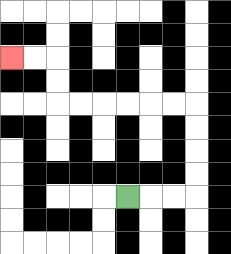{'start': '[5, 8]', 'end': '[0, 2]', 'path_directions': 'R,R,R,U,U,U,U,L,L,L,L,L,L,U,U,L,L', 'path_coordinates': '[[5, 8], [6, 8], [7, 8], [8, 8], [8, 7], [8, 6], [8, 5], [8, 4], [7, 4], [6, 4], [5, 4], [4, 4], [3, 4], [2, 4], [2, 3], [2, 2], [1, 2], [0, 2]]'}